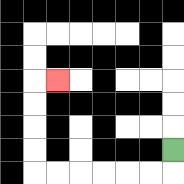{'start': '[7, 6]', 'end': '[2, 3]', 'path_directions': 'D,L,L,L,L,L,L,U,U,U,U,R', 'path_coordinates': '[[7, 6], [7, 7], [6, 7], [5, 7], [4, 7], [3, 7], [2, 7], [1, 7], [1, 6], [1, 5], [1, 4], [1, 3], [2, 3]]'}